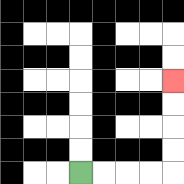{'start': '[3, 7]', 'end': '[7, 3]', 'path_directions': 'R,R,R,R,U,U,U,U', 'path_coordinates': '[[3, 7], [4, 7], [5, 7], [6, 7], [7, 7], [7, 6], [7, 5], [7, 4], [7, 3]]'}